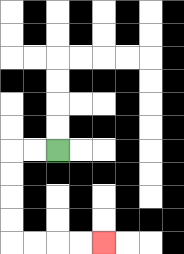{'start': '[2, 6]', 'end': '[4, 10]', 'path_directions': 'L,L,D,D,D,D,R,R,R,R', 'path_coordinates': '[[2, 6], [1, 6], [0, 6], [0, 7], [0, 8], [0, 9], [0, 10], [1, 10], [2, 10], [3, 10], [4, 10]]'}